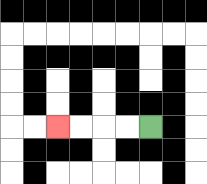{'start': '[6, 5]', 'end': '[2, 5]', 'path_directions': 'L,L,L,L', 'path_coordinates': '[[6, 5], [5, 5], [4, 5], [3, 5], [2, 5]]'}